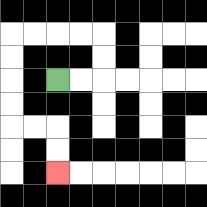{'start': '[2, 3]', 'end': '[2, 7]', 'path_directions': 'R,R,U,U,L,L,L,L,D,D,D,D,R,R,D,D', 'path_coordinates': '[[2, 3], [3, 3], [4, 3], [4, 2], [4, 1], [3, 1], [2, 1], [1, 1], [0, 1], [0, 2], [0, 3], [0, 4], [0, 5], [1, 5], [2, 5], [2, 6], [2, 7]]'}